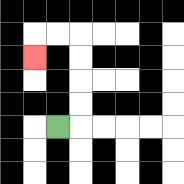{'start': '[2, 5]', 'end': '[1, 2]', 'path_directions': 'R,U,U,U,U,L,L,D', 'path_coordinates': '[[2, 5], [3, 5], [3, 4], [3, 3], [3, 2], [3, 1], [2, 1], [1, 1], [1, 2]]'}